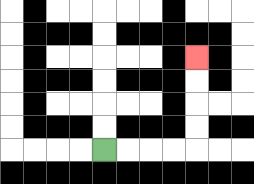{'start': '[4, 6]', 'end': '[8, 2]', 'path_directions': 'R,R,R,R,U,U,U,U', 'path_coordinates': '[[4, 6], [5, 6], [6, 6], [7, 6], [8, 6], [8, 5], [8, 4], [8, 3], [8, 2]]'}